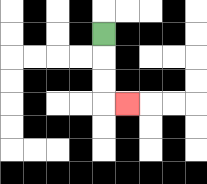{'start': '[4, 1]', 'end': '[5, 4]', 'path_directions': 'D,D,D,R', 'path_coordinates': '[[4, 1], [4, 2], [4, 3], [4, 4], [5, 4]]'}